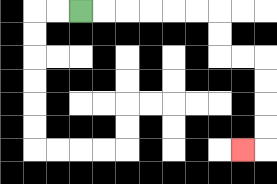{'start': '[3, 0]', 'end': '[10, 6]', 'path_directions': 'R,R,R,R,R,R,D,D,R,R,D,D,D,D,L', 'path_coordinates': '[[3, 0], [4, 0], [5, 0], [6, 0], [7, 0], [8, 0], [9, 0], [9, 1], [9, 2], [10, 2], [11, 2], [11, 3], [11, 4], [11, 5], [11, 6], [10, 6]]'}